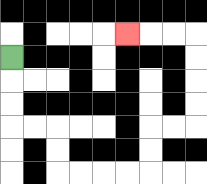{'start': '[0, 2]', 'end': '[5, 1]', 'path_directions': 'D,D,D,R,R,D,D,R,R,R,R,U,U,R,R,U,U,U,U,L,L,L', 'path_coordinates': '[[0, 2], [0, 3], [0, 4], [0, 5], [1, 5], [2, 5], [2, 6], [2, 7], [3, 7], [4, 7], [5, 7], [6, 7], [6, 6], [6, 5], [7, 5], [8, 5], [8, 4], [8, 3], [8, 2], [8, 1], [7, 1], [6, 1], [5, 1]]'}